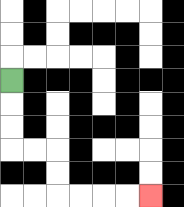{'start': '[0, 3]', 'end': '[6, 8]', 'path_directions': 'D,D,D,R,R,D,D,R,R,R,R', 'path_coordinates': '[[0, 3], [0, 4], [0, 5], [0, 6], [1, 6], [2, 6], [2, 7], [2, 8], [3, 8], [4, 8], [5, 8], [6, 8]]'}